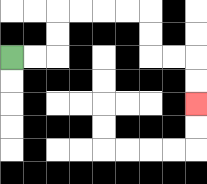{'start': '[0, 2]', 'end': '[8, 4]', 'path_directions': 'R,R,U,U,R,R,R,R,D,D,R,R,D,D', 'path_coordinates': '[[0, 2], [1, 2], [2, 2], [2, 1], [2, 0], [3, 0], [4, 0], [5, 0], [6, 0], [6, 1], [6, 2], [7, 2], [8, 2], [8, 3], [8, 4]]'}